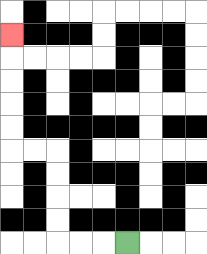{'start': '[5, 10]', 'end': '[0, 1]', 'path_directions': 'L,L,L,U,U,U,U,L,L,U,U,U,U,U', 'path_coordinates': '[[5, 10], [4, 10], [3, 10], [2, 10], [2, 9], [2, 8], [2, 7], [2, 6], [1, 6], [0, 6], [0, 5], [0, 4], [0, 3], [0, 2], [0, 1]]'}